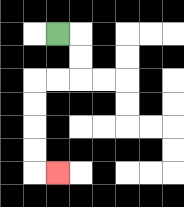{'start': '[2, 1]', 'end': '[2, 7]', 'path_directions': 'R,D,D,L,L,D,D,D,D,R', 'path_coordinates': '[[2, 1], [3, 1], [3, 2], [3, 3], [2, 3], [1, 3], [1, 4], [1, 5], [1, 6], [1, 7], [2, 7]]'}